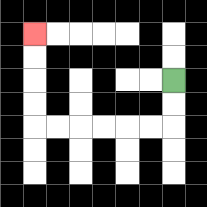{'start': '[7, 3]', 'end': '[1, 1]', 'path_directions': 'D,D,L,L,L,L,L,L,U,U,U,U', 'path_coordinates': '[[7, 3], [7, 4], [7, 5], [6, 5], [5, 5], [4, 5], [3, 5], [2, 5], [1, 5], [1, 4], [1, 3], [1, 2], [1, 1]]'}